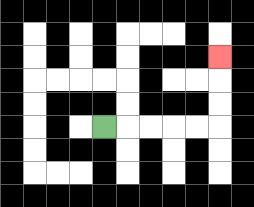{'start': '[4, 5]', 'end': '[9, 2]', 'path_directions': 'R,R,R,R,R,U,U,U', 'path_coordinates': '[[4, 5], [5, 5], [6, 5], [7, 5], [8, 5], [9, 5], [9, 4], [9, 3], [9, 2]]'}